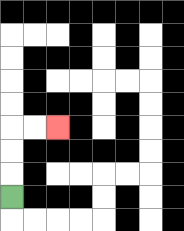{'start': '[0, 8]', 'end': '[2, 5]', 'path_directions': 'U,U,U,R,R', 'path_coordinates': '[[0, 8], [0, 7], [0, 6], [0, 5], [1, 5], [2, 5]]'}